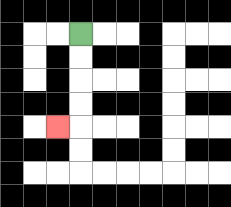{'start': '[3, 1]', 'end': '[2, 5]', 'path_directions': 'D,D,D,D,L', 'path_coordinates': '[[3, 1], [3, 2], [3, 3], [3, 4], [3, 5], [2, 5]]'}